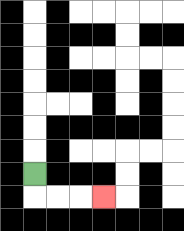{'start': '[1, 7]', 'end': '[4, 8]', 'path_directions': 'D,R,R,R', 'path_coordinates': '[[1, 7], [1, 8], [2, 8], [3, 8], [4, 8]]'}